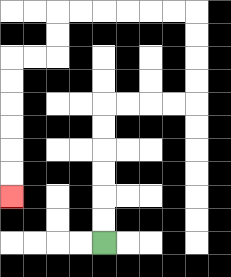{'start': '[4, 10]', 'end': '[0, 8]', 'path_directions': 'U,U,U,U,U,U,R,R,R,R,U,U,U,U,L,L,L,L,L,L,D,D,L,L,D,D,D,D,D,D', 'path_coordinates': '[[4, 10], [4, 9], [4, 8], [4, 7], [4, 6], [4, 5], [4, 4], [5, 4], [6, 4], [7, 4], [8, 4], [8, 3], [8, 2], [8, 1], [8, 0], [7, 0], [6, 0], [5, 0], [4, 0], [3, 0], [2, 0], [2, 1], [2, 2], [1, 2], [0, 2], [0, 3], [0, 4], [0, 5], [0, 6], [0, 7], [0, 8]]'}